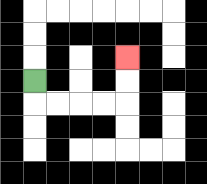{'start': '[1, 3]', 'end': '[5, 2]', 'path_directions': 'D,R,R,R,R,U,U', 'path_coordinates': '[[1, 3], [1, 4], [2, 4], [3, 4], [4, 4], [5, 4], [5, 3], [5, 2]]'}